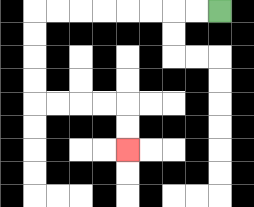{'start': '[9, 0]', 'end': '[5, 6]', 'path_directions': 'L,L,L,L,L,L,L,L,D,D,D,D,R,R,R,R,D,D', 'path_coordinates': '[[9, 0], [8, 0], [7, 0], [6, 0], [5, 0], [4, 0], [3, 0], [2, 0], [1, 0], [1, 1], [1, 2], [1, 3], [1, 4], [2, 4], [3, 4], [4, 4], [5, 4], [5, 5], [5, 6]]'}